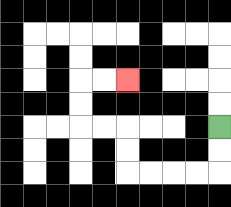{'start': '[9, 5]', 'end': '[5, 3]', 'path_directions': 'D,D,L,L,L,L,U,U,L,L,U,U,R,R', 'path_coordinates': '[[9, 5], [9, 6], [9, 7], [8, 7], [7, 7], [6, 7], [5, 7], [5, 6], [5, 5], [4, 5], [3, 5], [3, 4], [3, 3], [4, 3], [5, 3]]'}